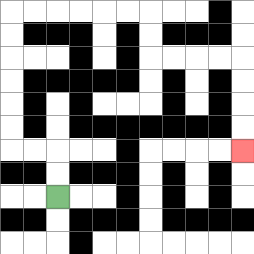{'start': '[2, 8]', 'end': '[10, 6]', 'path_directions': 'U,U,L,L,U,U,U,U,U,U,R,R,R,R,R,R,D,D,R,R,R,R,D,D,D,D', 'path_coordinates': '[[2, 8], [2, 7], [2, 6], [1, 6], [0, 6], [0, 5], [0, 4], [0, 3], [0, 2], [0, 1], [0, 0], [1, 0], [2, 0], [3, 0], [4, 0], [5, 0], [6, 0], [6, 1], [6, 2], [7, 2], [8, 2], [9, 2], [10, 2], [10, 3], [10, 4], [10, 5], [10, 6]]'}